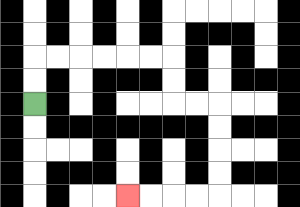{'start': '[1, 4]', 'end': '[5, 8]', 'path_directions': 'U,U,R,R,R,R,R,R,D,D,R,R,D,D,D,D,L,L,L,L', 'path_coordinates': '[[1, 4], [1, 3], [1, 2], [2, 2], [3, 2], [4, 2], [5, 2], [6, 2], [7, 2], [7, 3], [7, 4], [8, 4], [9, 4], [9, 5], [9, 6], [9, 7], [9, 8], [8, 8], [7, 8], [6, 8], [5, 8]]'}